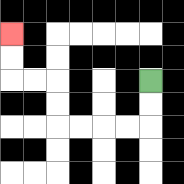{'start': '[6, 3]', 'end': '[0, 1]', 'path_directions': 'D,D,L,L,L,L,U,U,L,L,U,U', 'path_coordinates': '[[6, 3], [6, 4], [6, 5], [5, 5], [4, 5], [3, 5], [2, 5], [2, 4], [2, 3], [1, 3], [0, 3], [0, 2], [0, 1]]'}